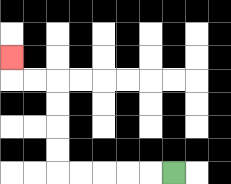{'start': '[7, 7]', 'end': '[0, 2]', 'path_directions': 'L,L,L,L,L,U,U,U,U,L,L,U', 'path_coordinates': '[[7, 7], [6, 7], [5, 7], [4, 7], [3, 7], [2, 7], [2, 6], [2, 5], [2, 4], [2, 3], [1, 3], [0, 3], [0, 2]]'}